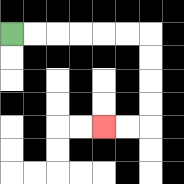{'start': '[0, 1]', 'end': '[4, 5]', 'path_directions': 'R,R,R,R,R,R,D,D,D,D,L,L', 'path_coordinates': '[[0, 1], [1, 1], [2, 1], [3, 1], [4, 1], [5, 1], [6, 1], [6, 2], [6, 3], [6, 4], [6, 5], [5, 5], [4, 5]]'}